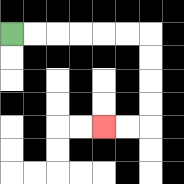{'start': '[0, 1]', 'end': '[4, 5]', 'path_directions': 'R,R,R,R,R,R,D,D,D,D,L,L', 'path_coordinates': '[[0, 1], [1, 1], [2, 1], [3, 1], [4, 1], [5, 1], [6, 1], [6, 2], [6, 3], [6, 4], [6, 5], [5, 5], [4, 5]]'}